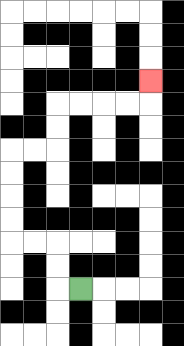{'start': '[3, 12]', 'end': '[6, 3]', 'path_directions': 'L,U,U,L,L,U,U,U,U,R,R,U,U,R,R,R,R,U', 'path_coordinates': '[[3, 12], [2, 12], [2, 11], [2, 10], [1, 10], [0, 10], [0, 9], [0, 8], [0, 7], [0, 6], [1, 6], [2, 6], [2, 5], [2, 4], [3, 4], [4, 4], [5, 4], [6, 4], [6, 3]]'}